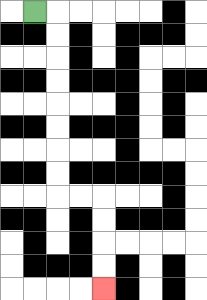{'start': '[1, 0]', 'end': '[4, 12]', 'path_directions': 'R,D,D,D,D,D,D,D,D,R,R,D,D,D,D', 'path_coordinates': '[[1, 0], [2, 0], [2, 1], [2, 2], [2, 3], [2, 4], [2, 5], [2, 6], [2, 7], [2, 8], [3, 8], [4, 8], [4, 9], [4, 10], [4, 11], [4, 12]]'}